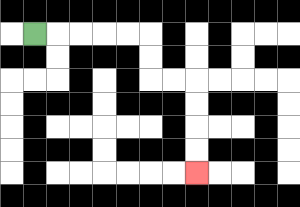{'start': '[1, 1]', 'end': '[8, 7]', 'path_directions': 'R,R,R,R,R,D,D,R,R,D,D,D,D', 'path_coordinates': '[[1, 1], [2, 1], [3, 1], [4, 1], [5, 1], [6, 1], [6, 2], [6, 3], [7, 3], [8, 3], [8, 4], [8, 5], [8, 6], [8, 7]]'}